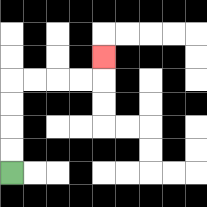{'start': '[0, 7]', 'end': '[4, 2]', 'path_directions': 'U,U,U,U,R,R,R,R,U', 'path_coordinates': '[[0, 7], [0, 6], [0, 5], [0, 4], [0, 3], [1, 3], [2, 3], [3, 3], [4, 3], [4, 2]]'}